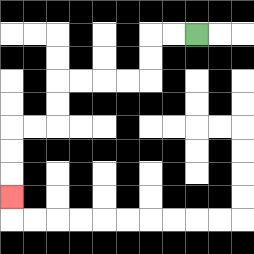{'start': '[8, 1]', 'end': '[0, 8]', 'path_directions': 'L,L,D,D,L,L,L,L,D,D,L,L,D,D,D', 'path_coordinates': '[[8, 1], [7, 1], [6, 1], [6, 2], [6, 3], [5, 3], [4, 3], [3, 3], [2, 3], [2, 4], [2, 5], [1, 5], [0, 5], [0, 6], [0, 7], [0, 8]]'}